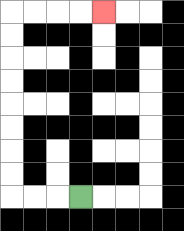{'start': '[3, 8]', 'end': '[4, 0]', 'path_directions': 'L,L,L,U,U,U,U,U,U,U,U,R,R,R,R', 'path_coordinates': '[[3, 8], [2, 8], [1, 8], [0, 8], [0, 7], [0, 6], [0, 5], [0, 4], [0, 3], [0, 2], [0, 1], [0, 0], [1, 0], [2, 0], [3, 0], [4, 0]]'}